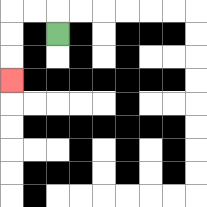{'start': '[2, 1]', 'end': '[0, 3]', 'path_directions': 'U,L,L,D,D,D', 'path_coordinates': '[[2, 1], [2, 0], [1, 0], [0, 0], [0, 1], [0, 2], [0, 3]]'}